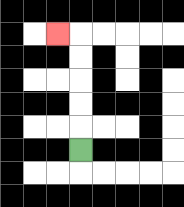{'start': '[3, 6]', 'end': '[2, 1]', 'path_directions': 'U,U,U,U,U,L', 'path_coordinates': '[[3, 6], [3, 5], [3, 4], [3, 3], [3, 2], [3, 1], [2, 1]]'}